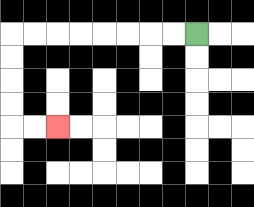{'start': '[8, 1]', 'end': '[2, 5]', 'path_directions': 'L,L,L,L,L,L,L,L,D,D,D,D,R,R', 'path_coordinates': '[[8, 1], [7, 1], [6, 1], [5, 1], [4, 1], [3, 1], [2, 1], [1, 1], [0, 1], [0, 2], [0, 3], [0, 4], [0, 5], [1, 5], [2, 5]]'}